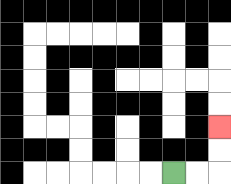{'start': '[7, 7]', 'end': '[9, 5]', 'path_directions': 'R,R,U,U', 'path_coordinates': '[[7, 7], [8, 7], [9, 7], [9, 6], [9, 5]]'}